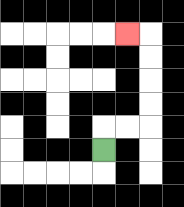{'start': '[4, 6]', 'end': '[5, 1]', 'path_directions': 'U,R,R,U,U,U,U,L', 'path_coordinates': '[[4, 6], [4, 5], [5, 5], [6, 5], [6, 4], [6, 3], [6, 2], [6, 1], [5, 1]]'}